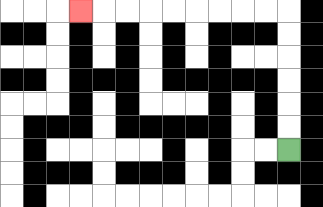{'start': '[12, 6]', 'end': '[3, 0]', 'path_directions': 'U,U,U,U,U,U,L,L,L,L,L,L,L,L,L', 'path_coordinates': '[[12, 6], [12, 5], [12, 4], [12, 3], [12, 2], [12, 1], [12, 0], [11, 0], [10, 0], [9, 0], [8, 0], [7, 0], [6, 0], [5, 0], [4, 0], [3, 0]]'}